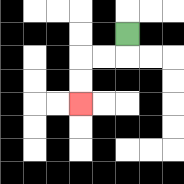{'start': '[5, 1]', 'end': '[3, 4]', 'path_directions': 'D,L,L,D,D', 'path_coordinates': '[[5, 1], [5, 2], [4, 2], [3, 2], [3, 3], [3, 4]]'}